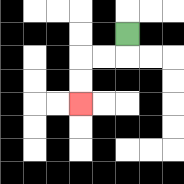{'start': '[5, 1]', 'end': '[3, 4]', 'path_directions': 'D,L,L,D,D', 'path_coordinates': '[[5, 1], [5, 2], [4, 2], [3, 2], [3, 3], [3, 4]]'}